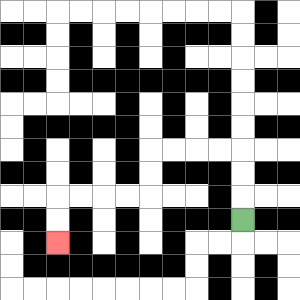{'start': '[10, 9]', 'end': '[2, 10]', 'path_directions': 'U,U,U,L,L,L,L,D,D,L,L,L,L,D,D', 'path_coordinates': '[[10, 9], [10, 8], [10, 7], [10, 6], [9, 6], [8, 6], [7, 6], [6, 6], [6, 7], [6, 8], [5, 8], [4, 8], [3, 8], [2, 8], [2, 9], [2, 10]]'}